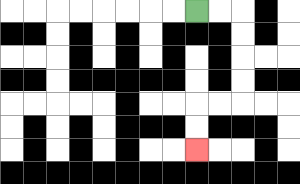{'start': '[8, 0]', 'end': '[8, 6]', 'path_directions': 'R,R,D,D,D,D,L,L,D,D', 'path_coordinates': '[[8, 0], [9, 0], [10, 0], [10, 1], [10, 2], [10, 3], [10, 4], [9, 4], [8, 4], [8, 5], [8, 6]]'}